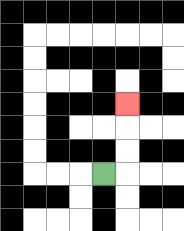{'start': '[4, 7]', 'end': '[5, 4]', 'path_directions': 'R,U,U,U', 'path_coordinates': '[[4, 7], [5, 7], [5, 6], [5, 5], [5, 4]]'}